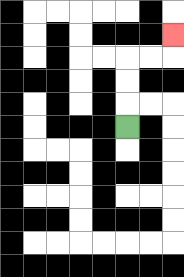{'start': '[5, 5]', 'end': '[7, 1]', 'path_directions': 'U,U,U,R,R,U', 'path_coordinates': '[[5, 5], [5, 4], [5, 3], [5, 2], [6, 2], [7, 2], [7, 1]]'}